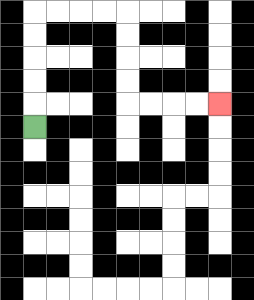{'start': '[1, 5]', 'end': '[9, 4]', 'path_directions': 'U,U,U,U,U,R,R,R,R,D,D,D,D,R,R,R,R', 'path_coordinates': '[[1, 5], [1, 4], [1, 3], [1, 2], [1, 1], [1, 0], [2, 0], [3, 0], [4, 0], [5, 0], [5, 1], [5, 2], [5, 3], [5, 4], [6, 4], [7, 4], [8, 4], [9, 4]]'}